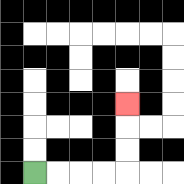{'start': '[1, 7]', 'end': '[5, 4]', 'path_directions': 'R,R,R,R,U,U,U', 'path_coordinates': '[[1, 7], [2, 7], [3, 7], [4, 7], [5, 7], [5, 6], [5, 5], [5, 4]]'}